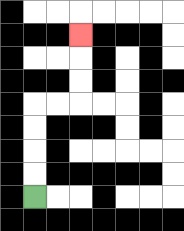{'start': '[1, 8]', 'end': '[3, 1]', 'path_directions': 'U,U,U,U,R,R,U,U,U', 'path_coordinates': '[[1, 8], [1, 7], [1, 6], [1, 5], [1, 4], [2, 4], [3, 4], [3, 3], [3, 2], [3, 1]]'}